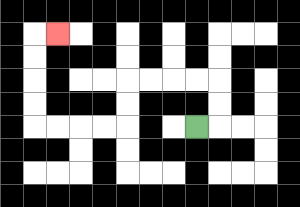{'start': '[8, 5]', 'end': '[2, 1]', 'path_directions': 'R,U,U,L,L,L,L,D,D,L,L,L,L,U,U,U,U,R', 'path_coordinates': '[[8, 5], [9, 5], [9, 4], [9, 3], [8, 3], [7, 3], [6, 3], [5, 3], [5, 4], [5, 5], [4, 5], [3, 5], [2, 5], [1, 5], [1, 4], [1, 3], [1, 2], [1, 1], [2, 1]]'}